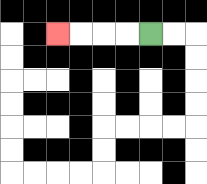{'start': '[6, 1]', 'end': '[2, 1]', 'path_directions': 'L,L,L,L', 'path_coordinates': '[[6, 1], [5, 1], [4, 1], [3, 1], [2, 1]]'}